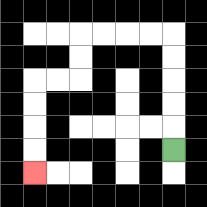{'start': '[7, 6]', 'end': '[1, 7]', 'path_directions': 'U,U,U,U,U,L,L,L,L,D,D,L,L,D,D,D,D', 'path_coordinates': '[[7, 6], [7, 5], [7, 4], [7, 3], [7, 2], [7, 1], [6, 1], [5, 1], [4, 1], [3, 1], [3, 2], [3, 3], [2, 3], [1, 3], [1, 4], [1, 5], [1, 6], [1, 7]]'}